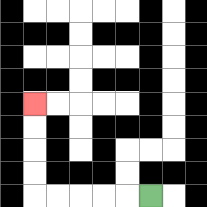{'start': '[6, 8]', 'end': '[1, 4]', 'path_directions': 'L,L,L,L,L,U,U,U,U', 'path_coordinates': '[[6, 8], [5, 8], [4, 8], [3, 8], [2, 8], [1, 8], [1, 7], [1, 6], [1, 5], [1, 4]]'}